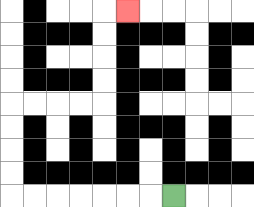{'start': '[7, 8]', 'end': '[5, 0]', 'path_directions': 'L,L,L,L,L,L,L,U,U,U,U,R,R,R,R,U,U,U,U,R', 'path_coordinates': '[[7, 8], [6, 8], [5, 8], [4, 8], [3, 8], [2, 8], [1, 8], [0, 8], [0, 7], [0, 6], [0, 5], [0, 4], [1, 4], [2, 4], [3, 4], [4, 4], [4, 3], [4, 2], [4, 1], [4, 0], [5, 0]]'}